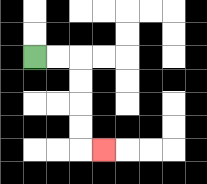{'start': '[1, 2]', 'end': '[4, 6]', 'path_directions': 'R,R,D,D,D,D,R', 'path_coordinates': '[[1, 2], [2, 2], [3, 2], [3, 3], [3, 4], [3, 5], [3, 6], [4, 6]]'}